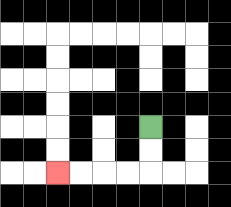{'start': '[6, 5]', 'end': '[2, 7]', 'path_directions': 'D,D,L,L,L,L', 'path_coordinates': '[[6, 5], [6, 6], [6, 7], [5, 7], [4, 7], [3, 7], [2, 7]]'}